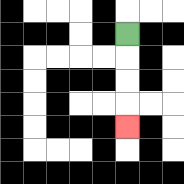{'start': '[5, 1]', 'end': '[5, 5]', 'path_directions': 'D,D,D,D', 'path_coordinates': '[[5, 1], [5, 2], [5, 3], [5, 4], [5, 5]]'}